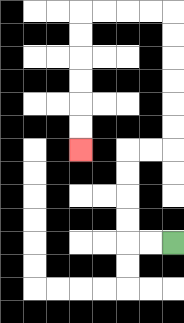{'start': '[7, 10]', 'end': '[3, 6]', 'path_directions': 'L,L,U,U,U,U,R,R,U,U,U,U,U,U,L,L,L,L,D,D,D,D,D,D', 'path_coordinates': '[[7, 10], [6, 10], [5, 10], [5, 9], [5, 8], [5, 7], [5, 6], [6, 6], [7, 6], [7, 5], [7, 4], [7, 3], [7, 2], [7, 1], [7, 0], [6, 0], [5, 0], [4, 0], [3, 0], [3, 1], [3, 2], [3, 3], [3, 4], [3, 5], [3, 6]]'}